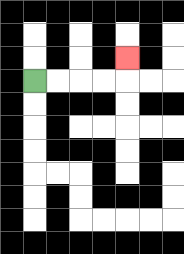{'start': '[1, 3]', 'end': '[5, 2]', 'path_directions': 'R,R,R,R,U', 'path_coordinates': '[[1, 3], [2, 3], [3, 3], [4, 3], [5, 3], [5, 2]]'}